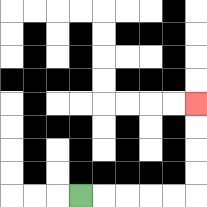{'start': '[3, 8]', 'end': '[8, 4]', 'path_directions': 'R,R,R,R,R,U,U,U,U', 'path_coordinates': '[[3, 8], [4, 8], [5, 8], [6, 8], [7, 8], [8, 8], [8, 7], [8, 6], [8, 5], [8, 4]]'}